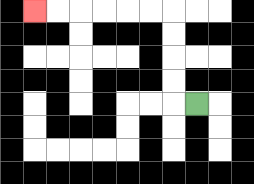{'start': '[8, 4]', 'end': '[1, 0]', 'path_directions': 'L,U,U,U,U,L,L,L,L,L,L', 'path_coordinates': '[[8, 4], [7, 4], [7, 3], [7, 2], [7, 1], [7, 0], [6, 0], [5, 0], [4, 0], [3, 0], [2, 0], [1, 0]]'}